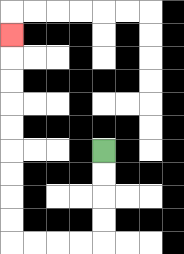{'start': '[4, 6]', 'end': '[0, 1]', 'path_directions': 'D,D,D,D,L,L,L,L,U,U,U,U,U,U,U,U,U', 'path_coordinates': '[[4, 6], [4, 7], [4, 8], [4, 9], [4, 10], [3, 10], [2, 10], [1, 10], [0, 10], [0, 9], [0, 8], [0, 7], [0, 6], [0, 5], [0, 4], [0, 3], [0, 2], [0, 1]]'}